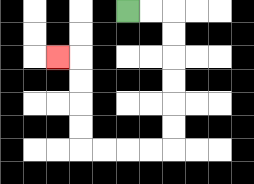{'start': '[5, 0]', 'end': '[2, 2]', 'path_directions': 'R,R,D,D,D,D,D,D,L,L,L,L,U,U,U,U,L', 'path_coordinates': '[[5, 0], [6, 0], [7, 0], [7, 1], [7, 2], [7, 3], [7, 4], [7, 5], [7, 6], [6, 6], [5, 6], [4, 6], [3, 6], [3, 5], [3, 4], [3, 3], [3, 2], [2, 2]]'}